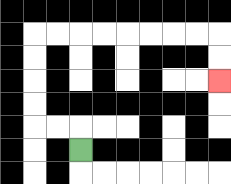{'start': '[3, 6]', 'end': '[9, 3]', 'path_directions': 'U,L,L,U,U,U,U,R,R,R,R,R,R,R,R,D,D', 'path_coordinates': '[[3, 6], [3, 5], [2, 5], [1, 5], [1, 4], [1, 3], [1, 2], [1, 1], [2, 1], [3, 1], [4, 1], [5, 1], [6, 1], [7, 1], [8, 1], [9, 1], [9, 2], [9, 3]]'}